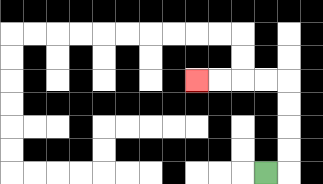{'start': '[11, 7]', 'end': '[8, 3]', 'path_directions': 'R,U,U,U,U,L,L,L,L', 'path_coordinates': '[[11, 7], [12, 7], [12, 6], [12, 5], [12, 4], [12, 3], [11, 3], [10, 3], [9, 3], [8, 3]]'}